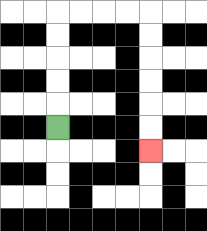{'start': '[2, 5]', 'end': '[6, 6]', 'path_directions': 'U,U,U,U,U,R,R,R,R,D,D,D,D,D,D', 'path_coordinates': '[[2, 5], [2, 4], [2, 3], [2, 2], [2, 1], [2, 0], [3, 0], [4, 0], [5, 0], [6, 0], [6, 1], [6, 2], [6, 3], [6, 4], [6, 5], [6, 6]]'}